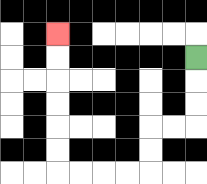{'start': '[8, 2]', 'end': '[2, 1]', 'path_directions': 'D,D,D,L,L,D,D,L,L,L,L,U,U,U,U,U,U', 'path_coordinates': '[[8, 2], [8, 3], [8, 4], [8, 5], [7, 5], [6, 5], [6, 6], [6, 7], [5, 7], [4, 7], [3, 7], [2, 7], [2, 6], [2, 5], [2, 4], [2, 3], [2, 2], [2, 1]]'}